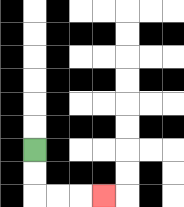{'start': '[1, 6]', 'end': '[4, 8]', 'path_directions': 'D,D,R,R,R', 'path_coordinates': '[[1, 6], [1, 7], [1, 8], [2, 8], [3, 8], [4, 8]]'}